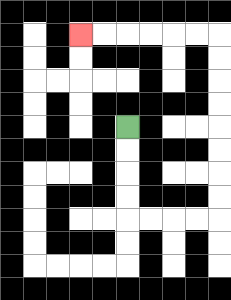{'start': '[5, 5]', 'end': '[3, 1]', 'path_directions': 'D,D,D,D,R,R,R,R,U,U,U,U,U,U,U,U,L,L,L,L,L,L', 'path_coordinates': '[[5, 5], [5, 6], [5, 7], [5, 8], [5, 9], [6, 9], [7, 9], [8, 9], [9, 9], [9, 8], [9, 7], [9, 6], [9, 5], [9, 4], [9, 3], [9, 2], [9, 1], [8, 1], [7, 1], [6, 1], [5, 1], [4, 1], [3, 1]]'}